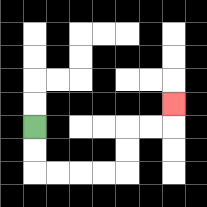{'start': '[1, 5]', 'end': '[7, 4]', 'path_directions': 'D,D,R,R,R,R,U,U,R,R,U', 'path_coordinates': '[[1, 5], [1, 6], [1, 7], [2, 7], [3, 7], [4, 7], [5, 7], [5, 6], [5, 5], [6, 5], [7, 5], [7, 4]]'}